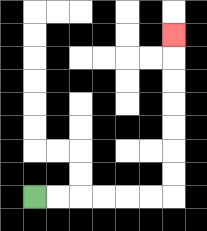{'start': '[1, 8]', 'end': '[7, 1]', 'path_directions': 'R,R,R,R,R,R,U,U,U,U,U,U,U', 'path_coordinates': '[[1, 8], [2, 8], [3, 8], [4, 8], [5, 8], [6, 8], [7, 8], [7, 7], [7, 6], [7, 5], [7, 4], [7, 3], [7, 2], [7, 1]]'}